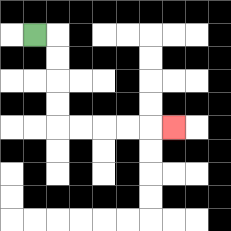{'start': '[1, 1]', 'end': '[7, 5]', 'path_directions': 'R,D,D,D,D,R,R,R,R,R', 'path_coordinates': '[[1, 1], [2, 1], [2, 2], [2, 3], [2, 4], [2, 5], [3, 5], [4, 5], [5, 5], [6, 5], [7, 5]]'}